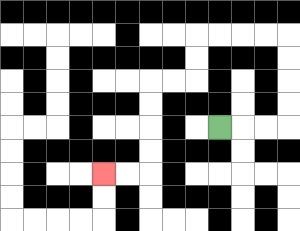{'start': '[9, 5]', 'end': '[4, 7]', 'path_directions': 'R,R,R,U,U,U,U,L,L,L,L,D,D,L,L,D,D,D,D,L,L', 'path_coordinates': '[[9, 5], [10, 5], [11, 5], [12, 5], [12, 4], [12, 3], [12, 2], [12, 1], [11, 1], [10, 1], [9, 1], [8, 1], [8, 2], [8, 3], [7, 3], [6, 3], [6, 4], [6, 5], [6, 6], [6, 7], [5, 7], [4, 7]]'}